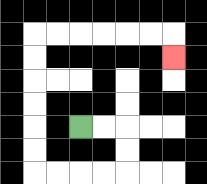{'start': '[3, 5]', 'end': '[7, 2]', 'path_directions': 'R,R,D,D,L,L,L,L,U,U,U,U,U,U,R,R,R,R,R,R,D', 'path_coordinates': '[[3, 5], [4, 5], [5, 5], [5, 6], [5, 7], [4, 7], [3, 7], [2, 7], [1, 7], [1, 6], [1, 5], [1, 4], [1, 3], [1, 2], [1, 1], [2, 1], [3, 1], [4, 1], [5, 1], [6, 1], [7, 1], [7, 2]]'}